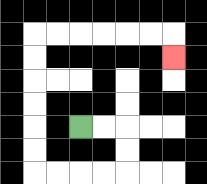{'start': '[3, 5]', 'end': '[7, 2]', 'path_directions': 'R,R,D,D,L,L,L,L,U,U,U,U,U,U,R,R,R,R,R,R,D', 'path_coordinates': '[[3, 5], [4, 5], [5, 5], [5, 6], [5, 7], [4, 7], [3, 7], [2, 7], [1, 7], [1, 6], [1, 5], [1, 4], [1, 3], [1, 2], [1, 1], [2, 1], [3, 1], [4, 1], [5, 1], [6, 1], [7, 1], [7, 2]]'}